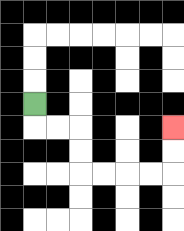{'start': '[1, 4]', 'end': '[7, 5]', 'path_directions': 'D,R,R,D,D,R,R,R,R,U,U', 'path_coordinates': '[[1, 4], [1, 5], [2, 5], [3, 5], [3, 6], [3, 7], [4, 7], [5, 7], [6, 7], [7, 7], [7, 6], [7, 5]]'}